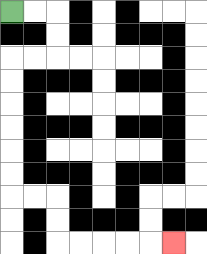{'start': '[0, 0]', 'end': '[7, 10]', 'path_directions': 'R,R,D,D,L,L,D,D,D,D,D,D,R,R,D,D,R,R,R,R,R', 'path_coordinates': '[[0, 0], [1, 0], [2, 0], [2, 1], [2, 2], [1, 2], [0, 2], [0, 3], [0, 4], [0, 5], [0, 6], [0, 7], [0, 8], [1, 8], [2, 8], [2, 9], [2, 10], [3, 10], [4, 10], [5, 10], [6, 10], [7, 10]]'}